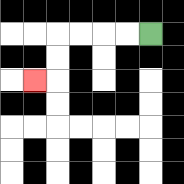{'start': '[6, 1]', 'end': '[1, 3]', 'path_directions': 'L,L,L,L,D,D,L', 'path_coordinates': '[[6, 1], [5, 1], [4, 1], [3, 1], [2, 1], [2, 2], [2, 3], [1, 3]]'}